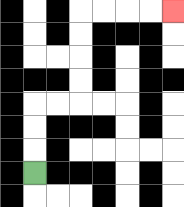{'start': '[1, 7]', 'end': '[7, 0]', 'path_directions': 'U,U,U,R,R,U,U,U,U,R,R,R,R', 'path_coordinates': '[[1, 7], [1, 6], [1, 5], [1, 4], [2, 4], [3, 4], [3, 3], [3, 2], [3, 1], [3, 0], [4, 0], [5, 0], [6, 0], [7, 0]]'}